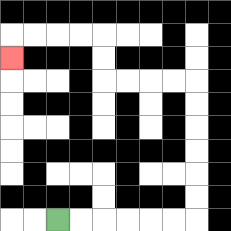{'start': '[2, 9]', 'end': '[0, 2]', 'path_directions': 'R,R,R,R,R,R,U,U,U,U,U,U,L,L,L,L,U,U,L,L,L,L,D', 'path_coordinates': '[[2, 9], [3, 9], [4, 9], [5, 9], [6, 9], [7, 9], [8, 9], [8, 8], [8, 7], [8, 6], [8, 5], [8, 4], [8, 3], [7, 3], [6, 3], [5, 3], [4, 3], [4, 2], [4, 1], [3, 1], [2, 1], [1, 1], [0, 1], [0, 2]]'}